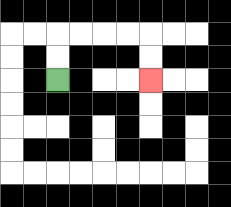{'start': '[2, 3]', 'end': '[6, 3]', 'path_directions': 'U,U,R,R,R,R,D,D', 'path_coordinates': '[[2, 3], [2, 2], [2, 1], [3, 1], [4, 1], [5, 1], [6, 1], [6, 2], [6, 3]]'}